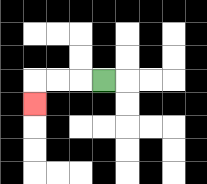{'start': '[4, 3]', 'end': '[1, 4]', 'path_directions': 'L,L,L,D', 'path_coordinates': '[[4, 3], [3, 3], [2, 3], [1, 3], [1, 4]]'}